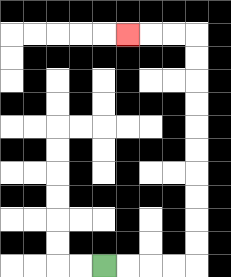{'start': '[4, 11]', 'end': '[5, 1]', 'path_directions': 'R,R,R,R,U,U,U,U,U,U,U,U,U,U,L,L,L', 'path_coordinates': '[[4, 11], [5, 11], [6, 11], [7, 11], [8, 11], [8, 10], [8, 9], [8, 8], [8, 7], [8, 6], [8, 5], [8, 4], [8, 3], [8, 2], [8, 1], [7, 1], [6, 1], [5, 1]]'}